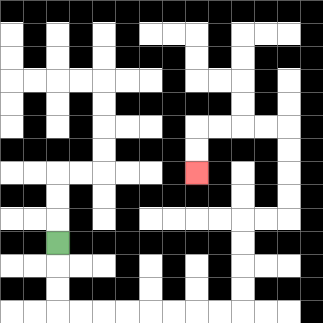{'start': '[2, 10]', 'end': '[8, 7]', 'path_directions': 'D,D,D,R,R,R,R,R,R,R,R,U,U,U,U,R,R,U,U,U,U,L,L,L,L,D,D', 'path_coordinates': '[[2, 10], [2, 11], [2, 12], [2, 13], [3, 13], [4, 13], [5, 13], [6, 13], [7, 13], [8, 13], [9, 13], [10, 13], [10, 12], [10, 11], [10, 10], [10, 9], [11, 9], [12, 9], [12, 8], [12, 7], [12, 6], [12, 5], [11, 5], [10, 5], [9, 5], [8, 5], [8, 6], [8, 7]]'}